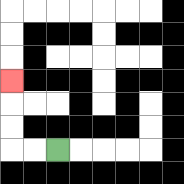{'start': '[2, 6]', 'end': '[0, 3]', 'path_directions': 'L,L,U,U,U', 'path_coordinates': '[[2, 6], [1, 6], [0, 6], [0, 5], [0, 4], [0, 3]]'}